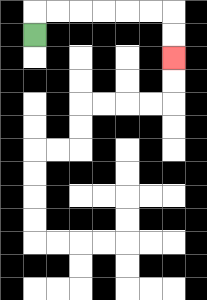{'start': '[1, 1]', 'end': '[7, 2]', 'path_directions': 'U,R,R,R,R,R,R,D,D', 'path_coordinates': '[[1, 1], [1, 0], [2, 0], [3, 0], [4, 0], [5, 0], [6, 0], [7, 0], [7, 1], [7, 2]]'}